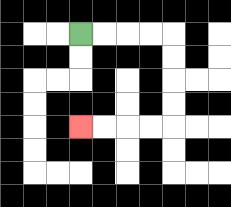{'start': '[3, 1]', 'end': '[3, 5]', 'path_directions': 'R,R,R,R,D,D,D,D,L,L,L,L', 'path_coordinates': '[[3, 1], [4, 1], [5, 1], [6, 1], [7, 1], [7, 2], [7, 3], [7, 4], [7, 5], [6, 5], [5, 5], [4, 5], [3, 5]]'}